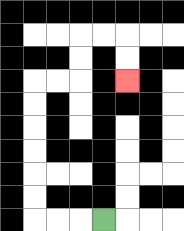{'start': '[4, 9]', 'end': '[5, 3]', 'path_directions': 'L,L,L,U,U,U,U,U,U,R,R,U,U,R,R,D,D', 'path_coordinates': '[[4, 9], [3, 9], [2, 9], [1, 9], [1, 8], [1, 7], [1, 6], [1, 5], [1, 4], [1, 3], [2, 3], [3, 3], [3, 2], [3, 1], [4, 1], [5, 1], [5, 2], [5, 3]]'}